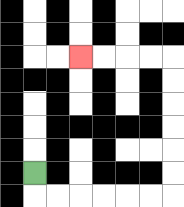{'start': '[1, 7]', 'end': '[3, 2]', 'path_directions': 'D,R,R,R,R,R,R,U,U,U,U,U,U,L,L,L,L', 'path_coordinates': '[[1, 7], [1, 8], [2, 8], [3, 8], [4, 8], [5, 8], [6, 8], [7, 8], [7, 7], [7, 6], [7, 5], [7, 4], [7, 3], [7, 2], [6, 2], [5, 2], [4, 2], [3, 2]]'}